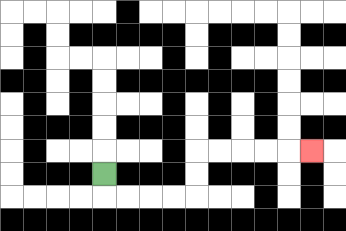{'start': '[4, 7]', 'end': '[13, 6]', 'path_directions': 'D,R,R,R,R,U,U,R,R,R,R,R', 'path_coordinates': '[[4, 7], [4, 8], [5, 8], [6, 8], [7, 8], [8, 8], [8, 7], [8, 6], [9, 6], [10, 6], [11, 6], [12, 6], [13, 6]]'}